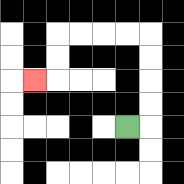{'start': '[5, 5]', 'end': '[1, 3]', 'path_directions': 'R,U,U,U,U,L,L,L,L,D,D,L', 'path_coordinates': '[[5, 5], [6, 5], [6, 4], [6, 3], [6, 2], [6, 1], [5, 1], [4, 1], [3, 1], [2, 1], [2, 2], [2, 3], [1, 3]]'}